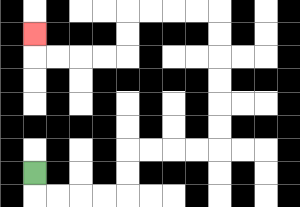{'start': '[1, 7]', 'end': '[1, 1]', 'path_directions': 'D,R,R,R,R,U,U,R,R,R,R,U,U,U,U,U,U,L,L,L,L,D,D,L,L,L,L,U', 'path_coordinates': '[[1, 7], [1, 8], [2, 8], [3, 8], [4, 8], [5, 8], [5, 7], [5, 6], [6, 6], [7, 6], [8, 6], [9, 6], [9, 5], [9, 4], [9, 3], [9, 2], [9, 1], [9, 0], [8, 0], [7, 0], [6, 0], [5, 0], [5, 1], [5, 2], [4, 2], [3, 2], [2, 2], [1, 2], [1, 1]]'}